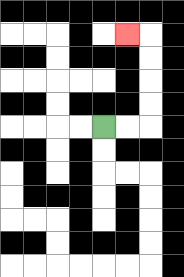{'start': '[4, 5]', 'end': '[5, 1]', 'path_directions': 'R,R,U,U,U,U,L', 'path_coordinates': '[[4, 5], [5, 5], [6, 5], [6, 4], [6, 3], [6, 2], [6, 1], [5, 1]]'}